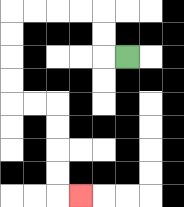{'start': '[5, 2]', 'end': '[3, 8]', 'path_directions': 'L,U,U,L,L,L,L,D,D,D,D,R,R,D,D,D,D,R', 'path_coordinates': '[[5, 2], [4, 2], [4, 1], [4, 0], [3, 0], [2, 0], [1, 0], [0, 0], [0, 1], [0, 2], [0, 3], [0, 4], [1, 4], [2, 4], [2, 5], [2, 6], [2, 7], [2, 8], [3, 8]]'}